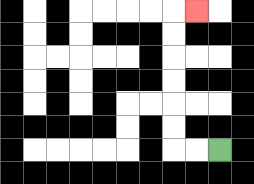{'start': '[9, 6]', 'end': '[8, 0]', 'path_directions': 'L,L,U,U,U,U,U,U,R', 'path_coordinates': '[[9, 6], [8, 6], [7, 6], [7, 5], [7, 4], [7, 3], [7, 2], [7, 1], [7, 0], [8, 0]]'}